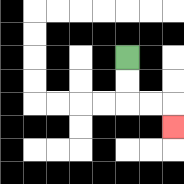{'start': '[5, 2]', 'end': '[7, 5]', 'path_directions': 'D,D,R,R,D', 'path_coordinates': '[[5, 2], [5, 3], [5, 4], [6, 4], [7, 4], [7, 5]]'}